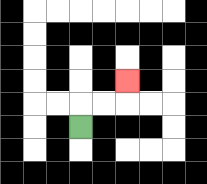{'start': '[3, 5]', 'end': '[5, 3]', 'path_directions': 'U,R,R,U', 'path_coordinates': '[[3, 5], [3, 4], [4, 4], [5, 4], [5, 3]]'}